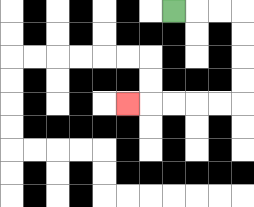{'start': '[7, 0]', 'end': '[5, 4]', 'path_directions': 'R,R,R,D,D,D,D,L,L,L,L,L', 'path_coordinates': '[[7, 0], [8, 0], [9, 0], [10, 0], [10, 1], [10, 2], [10, 3], [10, 4], [9, 4], [8, 4], [7, 4], [6, 4], [5, 4]]'}